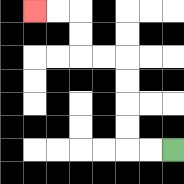{'start': '[7, 6]', 'end': '[1, 0]', 'path_directions': 'L,L,U,U,U,U,L,L,U,U,L,L', 'path_coordinates': '[[7, 6], [6, 6], [5, 6], [5, 5], [5, 4], [5, 3], [5, 2], [4, 2], [3, 2], [3, 1], [3, 0], [2, 0], [1, 0]]'}